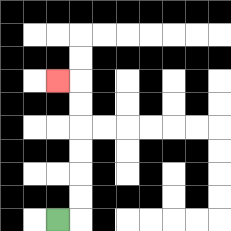{'start': '[2, 9]', 'end': '[2, 3]', 'path_directions': 'R,U,U,U,U,U,U,L', 'path_coordinates': '[[2, 9], [3, 9], [3, 8], [3, 7], [3, 6], [3, 5], [3, 4], [3, 3], [2, 3]]'}